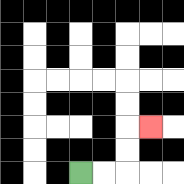{'start': '[3, 7]', 'end': '[6, 5]', 'path_directions': 'R,R,U,U,R', 'path_coordinates': '[[3, 7], [4, 7], [5, 7], [5, 6], [5, 5], [6, 5]]'}